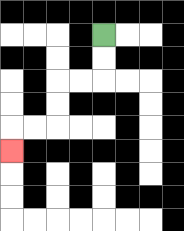{'start': '[4, 1]', 'end': '[0, 6]', 'path_directions': 'D,D,L,L,D,D,L,L,D', 'path_coordinates': '[[4, 1], [4, 2], [4, 3], [3, 3], [2, 3], [2, 4], [2, 5], [1, 5], [0, 5], [0, 6]]'}